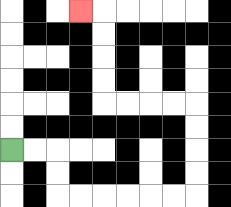{'start': '[0, 6]', 'end': '[3, 0]', 'path_directions': 'R,R,D,D,R,R,R,R,R,R,U,U,U,U,L,L,L,L,U,U,U,U,L', 'path_coordinates': '[[0, 6], [1, 6], [2, 6], [2, 7], [2, 8], [3, 8], [4, 8], [5, 8], [6, 8], [7, 8], [8, 8], [8, 7], [8, 6], [8, 5], [8, 4], [7, 4], [6, 4], [5, 4], [4, 4], [4, 3], [4, 2], [4, 1], [4, 0], [3, 0]]'}